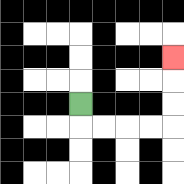{'start': '[3, 4]', 'end': '[7, 2]', 'path_directions': 'D,R,R,R,R,U,U,U', 'path_coordinates': '[[3, 4], [3, 5], [4, 5], [5, 5], [6, 5], [7, 5], [7, 4], [7, 3], [7, 2]]'}